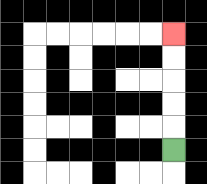{'start': '[7, 6]', 'end': '[7, 1]', 'path_directions': 'U,U,U,U,U', 'path_coordinates': '[[7, 6], [7, 5], [7, 4], [7, 3], [7, 2], [7, 1]]'}